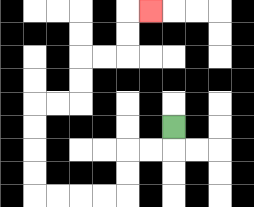{'start': '[7, 5]', 'end': '[6, 0]', 'path_directions': 'D,L,L,D,D,L,L,L,L,U,U,U,U,R,R,U,U,R,R,U,U,R', 'path_coordinates': '[[7, 5], [7, 6], [6, 6], [5, 6], [5, 7], [5, 8], [4, 8], [3, 8], [2, 8], [1, 8], [1, 7], [1, 6], [1, 5], [1, 4], [2, 4], [3, 4], [3, 3], [3, 2], [4, 2], [5, 2], [5, 1], [5, 0], [6, 0]]'}